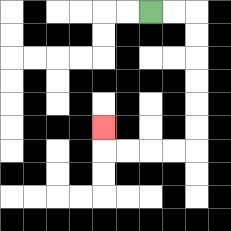{'start': '[6, 0]', 'end': '[4, 5]', 'path_directions': 'R,R,D,D,D,D,D,D,L,L,L,L,U', 'path_coordinates': '[[6, 0], [7, 0], [8, 0], [8, 1], [8, 2], [8, 3], [8, 4], [8, 5], [8, 6], [7, 6], [6, 6], [5, 6], [4, 6], [4, 5]]'}